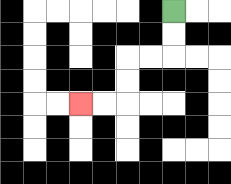{'start': '[7, 0]', 'end': '[3, 4]', 'path_directions': 'D,D,L,L,D,D,L,L', 'path_coordinates': '[[7, 0], [7, 1], [7, 2], [6, 2], [5, 2], [5, 3], [5, 4], [4, 4], [3, 4]]'}